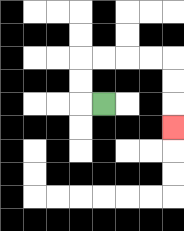{'start': '[4, 4]', 'end': '[7, 5]', 'path_directions': 'L,U,U,R,R,R,R,D,D,D', 'path_coordinates': '[[4, 4], [3, 4], [3, 3], [3, 2], [4, 2], [5, 2], [6, 2], [7, 2], [7, 3], [7, 4], [7, 5]]'}